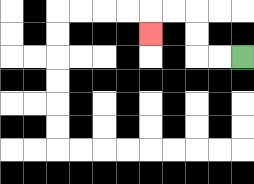{'start': '[10, 2]', 'end': '[6, 1]', 'path_directions': 'L,L,U,U,L,L,D', 'path_coordinates': '[[10, 2], [9, 2], [8, 2], [8, 1], [8, 0], [7, 0], [6, 0], [6, 1]]'}